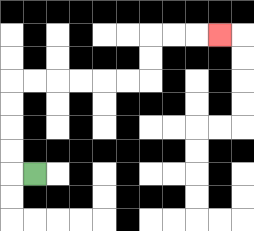{'start': '[1, 7]', 'end': '[9, 1]', 'path_directions': 'L,U,U,U,U,R,R,R,R,R,R,U,U,R,R,R', 'path_coordinates': '[[1, 7], [0, 7], [0, 6], [0, 5], [0, 4], [0, 3], [1, 3], [2, 3], [3, 3], [4, 3], [5, 3], [6, 3], [6, 2], [6, 1], [7, 1], [8, 1], [9, 1]]'}